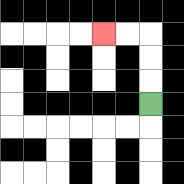{'start': '[6, 4]', 'end': '[4, 1]', 'path_directions': 'U,U,U,L,L', 'path_coordinates': '[[6, 4], [6, 3], [6, 2], [6, 1], [5, 1], [4, 1]]'}